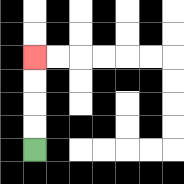{'start': '[1, 6]', 'end': '[1, 2]', 'path_directions': 'U,U,U,U', 'path_coordinates': '[[1, 6], [1, 5], [1, 4], [1, 3], [1, 2]]'}